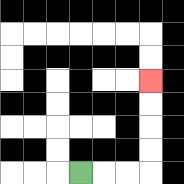{'start': '[3, 7]', 'end': '[6, 3]', 'path_directions': 'R,R,R,U,U,U,U', 'path_coordinates': '[[3, 7], [4, 7], [5, 7], [6, 7], [6, 6], [6, 5], [6, 4], [6, 3]]'}